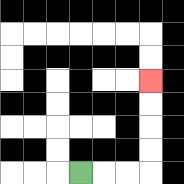{'start': '[3, 7]', 'end': '[6, 3]', 'path_directions': 'R,R,R,U,U,U,U', 'path_coordinates': '[[3, 7], [4, 7], [5, 7], [6, 7], [6, 6], [6, 5], [6, 4], [6, 3]]'}